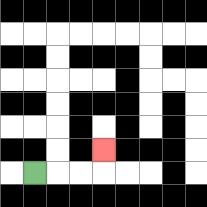{'start': '[1, 7]', 'end': '[4, 6]', 'path_directions': 'R,R,R,U', 'path_coordinates': '[[1, 7], [2, 7], [3, 7], [4, 7], [4, 6]]'}